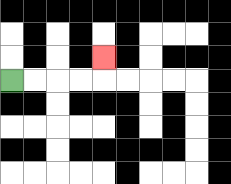{'start': '[0, 3]', 'end': '[4, 2]', 'path_directions': 'R,R,R,R,U', 'path_coordinates': '[[0, 3], [1, 3], [2, 3], [3, 3], [4, 3], [4, 2]]'}